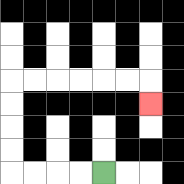{'start': '[4, 7]', 'end': '[6, 4]', 'path_directions': 'L,L,L,L,U,U,U,U,R,R,R,R,R,R,D', 'path_coordinates': '[[4, 7], [3, 7], [2, 7], [1, 7], [0, 7], [0, 6], [0, 5], [0, 4], [0, 3], [1, 3], [2, 3], [3, 3], [4, 3], [5, 3], [6, 3], [6, 4]]'}